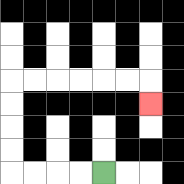{'start': '[4, 7]', 'end': '[6, 4]', 'path_directions': 'L,L,L,L,U,U,U,U,R,R,R,R,R,R,D', 'path_coordinates': '[[4, 7], [3, 7], [2, 7], [1, 7], [0, 7], [0, 6], [0, 5], [0, 4], [0, 3], [1, 3], [2, 3], [3, 3], [4, 3], [5, 3], [6, 3], [6, 4]]'}